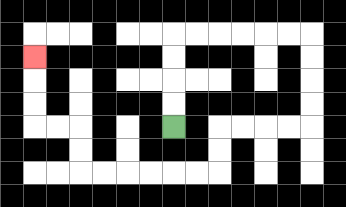{'start': '[7, 5]', 'end': '[1, 2]', 'path_directions': 'U,U,U,U,R,R,R,R,R,R,D,D,D,D,L,L,L,L,D,D,L,L,L,L,L,L,U,U,L,L,U,U,U', 'path_coordinates': '[[7, 5], [7, 4], [7, 3], [7, 2], [7, 1], [8, 1], [9, 1], [10, 1], [11, 1], [12, 1], [13, 1], [13, 2], [13, 3], [13, 4], [13, 5], [12, 5], [11, 5], [10, 5], [9, 5], [9, 6], [9, 7], [8, 7], [7, 7], [6, 7], [5, 7], [4, 7], [3, 7], [3, 6], [3, 5], [2, 5], [1, 5], [1, 4], [1, 3], [1, 2]]'}